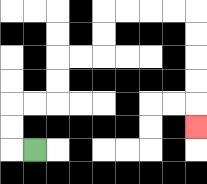{'start': '[1, 6]', 'end': '[8, 5]', 'path_directions': 'L,U,U,R,R,U,U,R,R,U,U,R,R,R,R,D,D,D,D,D', 'path_coordinates': '[[1, 6], [0, 6], [0, 5], [0, 4], [1, 4], [2, 4], [2, 3], [2, 2], [3, 2], [4, 2], [4, 1], [4, 0], [5, 0], [6, 0], [7, 0], [8, 0], [8, 1], [8, 2], [8, 3], [8, 4], [8, 5]]'}